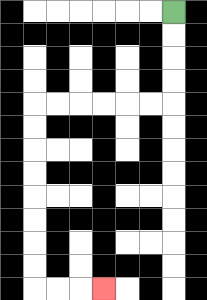{'start': '[7, 0]', 'end': '[4, 12]', 'path_directions': 'D,D,D,D,L,L,L,L,L,L,D,D,D,D,D,D,D,D,R,R,R', 'path_coordinates': '[[7, 0], [7, 1], [7, 2], [7, 3], [7, 4], [6, 4], [5, 4], [4, 4], [3, 4], [2, 4], [1, 4], [1, 5], [1, 6], [1, 7], [1, 8], [1, 9], [1, 10], [1, 11], [1, 12], [2, 12], [3, 12], [4, 12]]'}